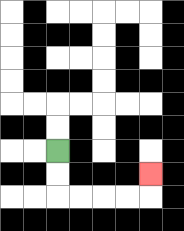{'start': '[2, 6]', 'end': '[6, 7]', 'path_directions': 'D,D,R,R,R,R,U', 'path_coordinates': '[[2, 6], [2, 7], [2, 8], [3, 8], [4, 8], [5, 8], [6, 8], [6, 7]]'}